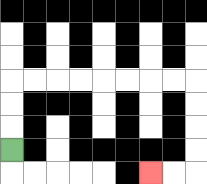{'start': '[0, 6]', 'end': '[6, 7]', 'path_directions': 'U,U,U,R,R,R,R,R,R,R,R,D,D,D,D,L,L', 'path_coordinates': '[[0, 6], [0, 5], [0, 4], [0, 3], [1, 3], [2, 3], [3, 3], [4, 3], [5, 3], [6, 3], [7, 3], [8, 3], [8, 4], [8, 5], [8, 6], [8, 7], [7, 7], [6, 7]]'}